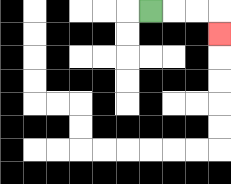{'start': '[6, 0]', 'end': '[9, 1]', 'path_directions': 'R,R,R,D', 'path_coordinates': '[[6, 0], [7, 0], [8, 0], [9, 0], [9, 1]]'}